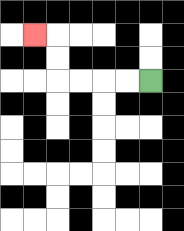{'start': '[6, 3]', 'end': '[1, 1]', 'path_directions': 'L,L,L,L,U,U,L', 'path_coordinates': '[[6, 3], [5, 3], [4, 3], [3, 3], [2, 3], [2, 2], [2, 1], [1, 1]]'}